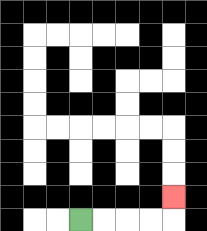{'start': '[3, 9]', 'end': '[7, 8]', 'path_directions': 'R,R,R,R,U', 'path_coordinates': '[[3, 9], [4, 9], [5, 9], [6, 9], [7, 9], [7, 8]]'}